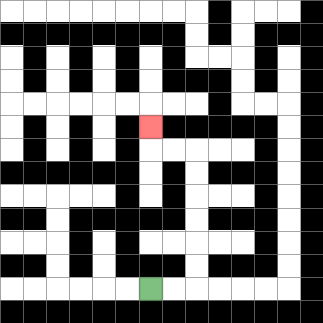{'start': '[6, 12]', 'end': '[6, 5]', 'path_directions': 'R,R,U,U,U,U,U,U,L,L,U', 'path_coordinates': '[[6, 12], [7, 12], [8, 12], [8, 11], [8, 10], [8, 9], [8, 8], [8, 7], [8, 6], [7, 6], [6, 6], [6, 5]]'}